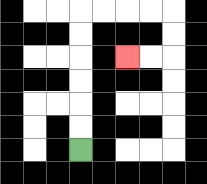{'start': '[3, 6]', 'end': '[5, 2]', 'path_directions': 'U,U,U,U,U,U,R,R,R,R,D,D,L,L', 'path_coordinates': '[[3, 6], [3, 5], [3, 4], [3, 3], [3, 2], [3, 1], [3, 0], [4, 0], [5, 0], [6, 0], [7, 0], [7, 1], [7, 2], [6, 2], [5, 2]]'}